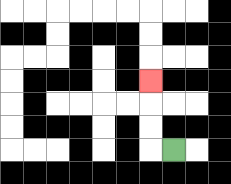{'start': '[7, 6]', 'end': '[6, 3]', 'path_directions': 'L,U,U,U', 'path_coordinates': '[[7, 6], [6, 6], [6, 5], [6, 4], [6, 3]]'}